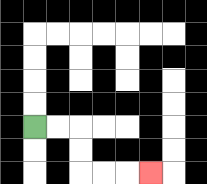{'start': '[1, 5]', 'end': '[6, 7]', 'path_directions': 'R,R,D,D,R,R,R', 'path_coordinates': '[[1, 5], [2, 5], [3, 5], [3, 6], [3, 7], [4, 7], [5, 7], [6, 7]]'}